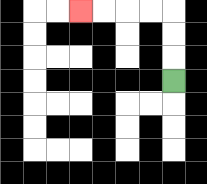{'start': '[7, 3]', 'end': '[3, 0]', 'path_directions': 'U,U,U,L,L,L,L', 'path_coordinates': '[[7, 3], [7, 2], [7, 1], [7, 0], [6, 0], [5, 0], [4, 0], [3, 0]]'}